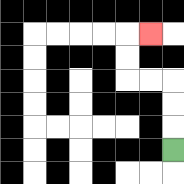{'start': '[7, 6]', 'end': '[6, 1]', 'path_directions': 'U,U,U,L,L,U,U,R', 'path_coordinates': '[[7, 6], [7, 5], [7, 4], [7, 3], [6, 3], [5, 3], [5, 2], [5, 1], [6, 1]]'}